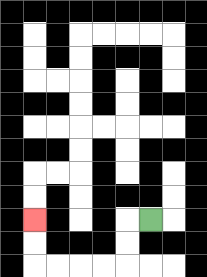{'start': '[6, 9]', 'end': '[1, 9]', 'path_directions': 'L,D,D,L,L,L,L,U,U', 'path_coordinates': '[[6, 9], [5, 9], [5, 10], [5, 11], [4, 11], [3, 11], [2, 11], [1, 11], [1, 10], [1, 9]]'}